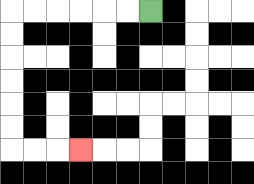{'start': '[6, 0]', 'end': '[3, 6]', 'path_directions': 'L,L,L,L,L,L,D,D,D,D,D,D,R,R,R', 'path_coordinates': '[[6, 0], [5, 0], [4, 0], [3, 0], [2, 0], [1, 0], [0, 0], [0, 1], [0, 2], [0, 3], [0, 4], [0, 5], [0, 6], [1, 6], [2, 6], [3, 6]]'}